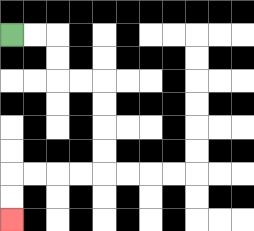{'start': '[0, 1]', 'end': '[0, 9]', 'path_directions': 'R,R,D,D,R,R,D,D,D,D,L,L,L,L,D,D', 'path_coordinates': '[[0, 1], [1, 1], [2, 1], [2, 2], [2, 3], [3, 3], [4, 3], [4, 4], [4, 5], [4, 6], [4, 7], [3, 7], [2, 7], [1, 7], [0, 7], [0, 8], [0, 9]]'}